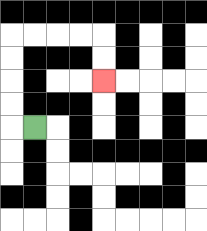{'start': '[1, 5]', 'end': '[4, 3]', 'path_directions': 'L,U,U,U,U,R,R,R,R,D,D', 'path_coordinates': '[[1, 5], [0, 5], [0, 4], [0, 3], [0, 2], [0, 1], [1, 1], [2, 1], [3, 1], [4, 1], [4, 2], [4, 3]]'}